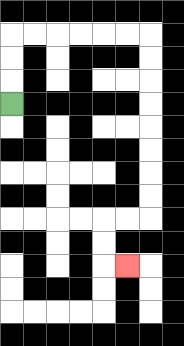{'start': '[0, 4]', 'end': '[5, 11]', 'path_directions': 'U,U,U,R,R,R,R,R,R,D,D,D,D,D,D,D,D,L,L,D,D,R', 'path_coordinates': '[[0, 4], [0, 3], [0, 2], [0, 1], [1, 1], [2, 1], [3, 1], [4, 1], [5, 1], [6, 1], [6, 2], [6, 3], [6, 4], [6, 5], [6, 6], [6, 7], [6, 8], [6, 9], [5, 9], [4, 9], [4, 10], [4, 11], [5, 11]]'}